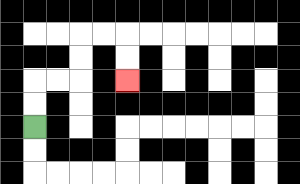{'start': '[1, 5]', 'end': '[5, 3]', 'path_directions': 'U,U,R,R,U,U,R,R,D,D', 'path_coordinates': '[[1, 5], [1, 4], [1, 3], [2, 3], [3, 3], [3, 2], [3, 1], [4, 1], [5, 1], [5, 2], [5, 3]]'}